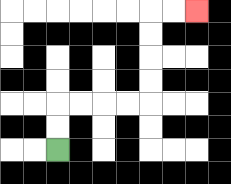{'start': '[2, 6]', 'end': '[8, 0]', 'path_directions': 'U,U,R,R,R,R,U,U,U,U,R,R', 'path_coordinates': '[[2, 6], [2, 5], [2, 4], [3, 4], [4, 4], [5, 4], [6, 4], [6, 3], [6, 2], [6, 1], [6, 0], [7, 0], [8, 0]]'}